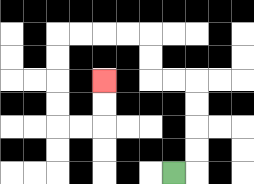{'start': '[7, 7]', 'end': '[4, 3]', 'path_directions': 'R,U,U,U,U,L,L,U,U,L,L,L,L,D,D,D,D,R,R,U,U', 'path_coordinates': '[[7, 7], [8, 7], [8, 6], [8, 5], [8, 4], [8, 3], [7, 3], [6, 3], [6, 2], [6, 1], [5, 1], [4, 1], [3, 1], [2, 1], [2, 2], [2, 3], [2, 4], [2, 5], [3, 5], [4, 5], [4, 4], [4, 3]]'}